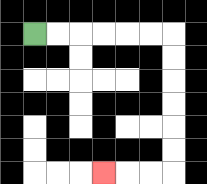{'start': '[1, 1]', 'end': '[4, 7]', 'path_directions': 'R,R,R,R,R,R,D,D,D,D,D,D,L,L,L', 'path_coordinates': '[[1, 1], [2, 1], [3, 1], [4, 1], [5, 1], [6, 1], [7, 1], [7, 2], [7, 3], [7, 4], [7, 5], [7, 6], [7, 7], [6, 7], [5, 7], [4, 7]]'}